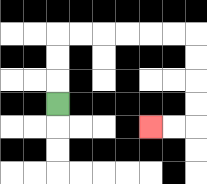{'start': '[2, 4]', 'end': '[6, 5]', 'path_directions': 'U,U,U,R,R,R,R,R,R,D,D,D,D,L,L', 'path_coordinates': '[[2, 4], [2, 3], [2, 2], [2, 1], [3, 1], [4, 1], [5, 1], [6, 1], [7, 1], [8, 1], [8, 2], [8, 3], [8, 4], [8, 5], [7, 5], [6, 5]]'}